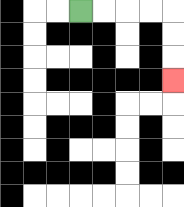{'start': '[3, 0]', 'end': '[7, 3]', 'path_directions': 'R,R,R,R,D,D,D', 'path_coordinates': '[[3, 0], [4, 0], [5, 0], [6, 0], [7, 0], [7, 1], [7, 2], [7, 3]]'}